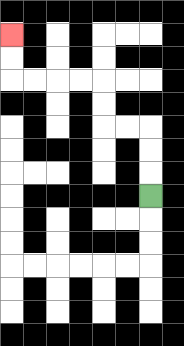{'start': '[6, 8]', 'end': '[0, 1]', 'path_directions': 'U,U,U,L,L,U,U,L,L,L,L,U,U', 'path_coordinates': '[[6, 8], [6, 7], [6, 6], [6, 5], [5, 5], [4, 5], [4, 4], [4, 3], [3, 3], [2, 3], [1, 3], [0, 3], [0, 2], [0, 1]]'}